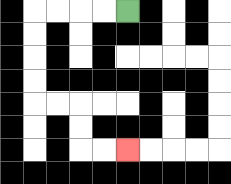{'start': '[5, 0]', 'end': '[5, 6]', 'path_directions': 'L,L,L,L,D,D,D,D,R,R,D,D,R,R', 'path_coordinates': '[[5, 0], [4, 0], [3, 0], [2, 0], [1, 0], [1, 1], [1, 2], [1, 3], [1, 4], [2, 4], [3, 4], [3, 5], [3, 6], [4, 6], [5, 6]]'}